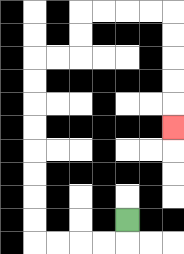{'start': '[5, 9]', 'end': '[7, 5]', 'path_directions': 'D,L,L,L,L,U,U,U,U,U,U,U,U,R,R,U,U,R,R,R,R,D,D,D,D,D', 'path_coordinates': '[[5, 9], [5, 10], [4, 10], [3, 10], [2, 10], [1, 10], [1, 9], [1, 8], [1, 7], [1, 6], [1, 5], [1, 4], [1, 3], [1, 2], [2, 2], [3, 2], [3, 1], [3, 0], [4, 0], [5, 0], [6, 0], [7, 0], [7, 1], [7, 2], [7, 3], [7, 4], [7, 5]]'}